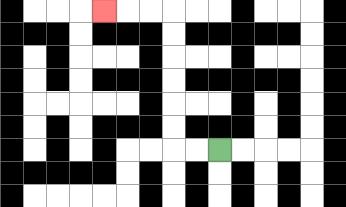{'start': '[9, 6]', 'end': '[4, 0]', 'path_directions': 'L,L,U,U,U,U,U,U,L,L,L', 'path_coordinates': '[[9, 6], [8, 6], [7, 6], [7, 5], [7, 4], [7, 3], [7, 2], [7, 1], [7, 0], [6, 0], [5, 0], [4, 0]]'}